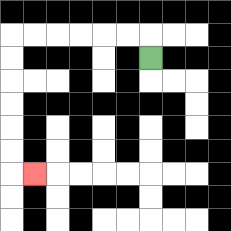{'start': '[6, 2]', 'end': '[1, 7]', 'path_directions': 'U,L,L,L,L,L,L,D,D,D,D,D,D,R', 'path_coordinates': '[[6, 2], [6, 1], [5, 1], [4, 1], [3, 1], [2, 1], [1, 1], [0, 1], [0, 2], [0, 3], [0, 4], [0, 5], [0, 6], [0, 7], [1, 7]]'}